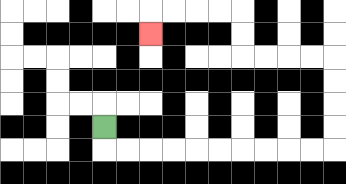{'start': '[4, 5]', 'end': '[6, 1]', 'path_directions': 'D,R,R,R,R,R,R,R,R,R,R,U,U,U,U,L,L,L,L,U,U,L,L,L,L,D', 'path_coordinates': '[[4, 5], [4, 6], [5, 6], [6, 6], [7, 6], [8, 6], [9, 6], [10, 6], [11, 6], [12, 6], [13, 6], [14, 6], [14, 5], [14, 4], [14, 3], [14, 2], [13, 2], [12, 2], [11, 2], [10, 2], [10, 1], [10, 0], [9, 0], [8, 0], [7, 0], [6, 0], [6, 1]]'}